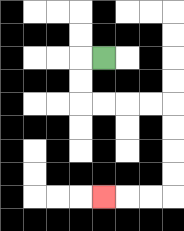{'start': '[4, 2]', 'end': '[4, 8]', 'path_directions': 'L,D,D,R,R,R,R,D,D,D,D,L,L,L', 'path_coordinates': '[[4, 2], [3, 2], [3, 3], [3, 4], [4, 4], [5, 4], [6, 4], [7, 4], [7, 5], [7, 6], [7, 7], [7, 8], [6, 8], [5, 8], [4, 8]]'}